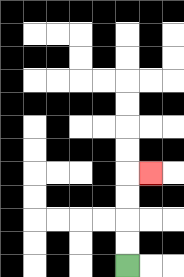{'start': '[5, 11]', 'end': '[6, 7]', 'path_directions': 'U,U,U,U,R', 'path_coordinates': '[[5, 11], [5, 10], [5, 9], [5, 8], [5, 7], [6, 7]]'}